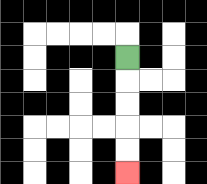{'start': '[5, 2]', 'end': '[5, 7]', 'path_directions': 'D,D,D,D,D', 'path_coordinates': '[[5, 2], [5, 3], [5, 4], [5, 5], [5, 6], [5, 7]]'}